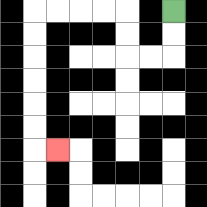{'start': '[7, 0]', 'end': '[2, 6]', 'path_directions': 'D,D,L,L,U,U,L,L,L,L,D,D,D,D,D,D,R', 'path_coordinates': '[[7, 0], [7, 1], [7, 2], [6, 2], [5, 2], [5, 1], [5, 0], [4, 0], [3, 0], [2, 0], [1, 0], [1, 1], [1, 2], [1, 3], [1, 4], [1, 5], [1, 6], [2, 6]]'}